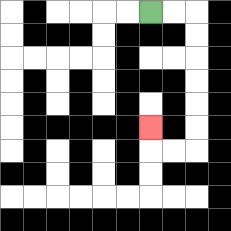{'start': '[6, 0]', 'end': '[6, 5]', 'path_directions': 'R,R,D,D,D,D,D,D,L,L,U', 'path_coordinates': '[[6, 0], [7, 0], [8, 0], [8, 1], [8, 2], [8, 3], [8, 4], [8, 5], [8, 6], [7, 6], [6, 6], [6, 5]]'}